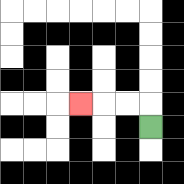{'start': '[6, 5]', 'end': '[3, 4]', 'path_directions': 'U,L,L,L', 'path_coordinates': '[[6, 5], [6, 4], [5, 4], [4, 4], [3, 4]]'}